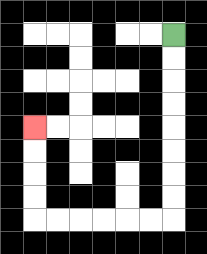{'start': '[7, 1]', 'end': '[1, 5]', 'path_directions': 'D,D,D,D,D,D,D,D,L,L,L,L,L,L,U,U,U,U', 'path_coordinates': '[[7, 1], [7, 2], [7, 3], [7, 4], [7, 5], [7, 6], [7, 7], [7, 8], [7, 9], [6, 9], [5, 9], [4, 9], [3, 9], [2, 9], [1, 9], [1, 8], [1, 7], [1, 6], [1, 5]]'}